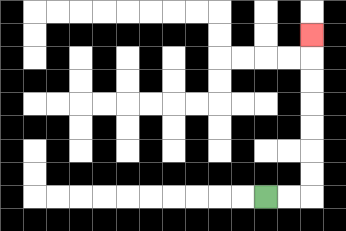{'start': '[11, 8]', 'end': '[13, 1]', 'path_directions': 'R,R,U,U,U,U,U,U,U', 'path_coordinates': '[[11, 8], [12, 8], [13, 8], [13, 7], [13, 6], [13, 5], [13, 4], [13, 3], [13, 2], [13, 1]]'}